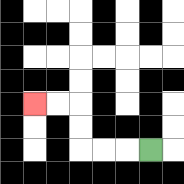{'start': '[6, 6]', 'end': '[1, 4]', 'path_directions': 'L,L,L,U,U,L,L', 'path_coordinates': '[[6, 6], [5, 6], [4, 6], [3, 6], [3, 5], [3, 4], [2, 4], [1, 4]]'}